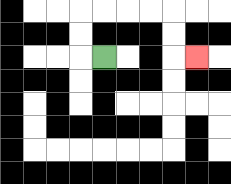{'start': '[4, 2]', 'end': '[8, 2]', 'path_directions': 'L,U,U,R,R,R,R,D,D,R', 'path_coordinates': '[[4, 2], [3, 2], [3, 1], [3, 0], [4, 0], [5, 0], [6, 0], [7, 0], [7, 1], [7, 2], [8, 2]]'}